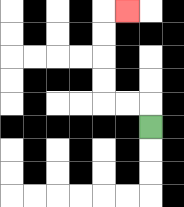{'start': '[6, 5]', 'end': '[5, 0]', 'path_directions': 'U,L,L,U,U,U,U,R', 'path_coordinates': '[[6, 5], [6, 4], [5, 4], [4, 4], [4, 3], [4, 2], [4, 1], [4, 0], [5, 0]]'}